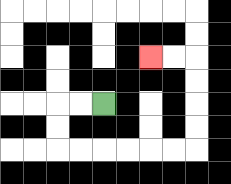{'start': '[4, 4]', 'end': '[6, 2]', 'path_directions': 'L,L,D,D,R,R,R,R,R,R,U,U,U,U,L,L', 'path_coordinates': '[[4, 4], [3, 4], [2, 4], [2, 5], [2, 6], [3, 6], [4, 6], [5, 6], [6, 6], [7, 6], [8, 6], [8, 5], [8, 4], [8, 3], [8, 2], [7, 2], [6, 2]]'}